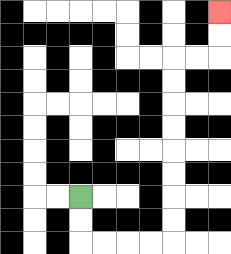{'start': '[3, 8]', 'end': '[9, 0]', 'path_directions': 'D,D,R,R,R,R,U,U,U,U,U,U,U,U,R,R,U,U', 'path_coordinates': '[[3, 8], [3, 9], [3, 10], [4, 10], [5, 10], [6, 10], [7, 10], [7, 9], [7, 8], [7, 7], [7, 6], [7, 5], [7, 4], [7, 3], [7, 2], [8, 2], [9, 2], [9, 1], [9, 0]]'}